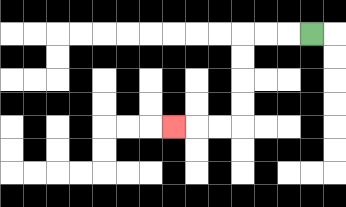{'start': '[13, 1]', 'end': '[7, 5]', 'path_directions': 'L,L,L,D,D,D,D,L,L,L', 'path_coordinates': '[[13, 1], [12, 1], [11, 1], [10, 1], [10, 2], [10, 3], [10, 4], [10, 5], [9, 5], [8, 5], [7, 5]]'}